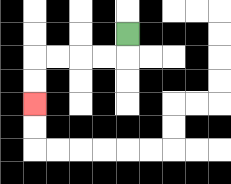{'start': '[5, 1]', 'end': '[1, 4]', 'path_directions': 'D,L,L,L,L,D,D', 'path_coordinates': '[[5, 1], [5, 2], [4, 2], [3, 2], [2, 2], [1, 2], [1, 3], [1, 4]]'}